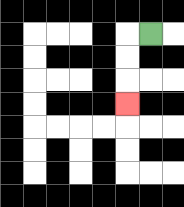{'start': '[6, 1]', 'end': '[5, 4]', 'path_directions': 'L,D,D,D', 'path_coordinates': '[[6, 1], [5, 1], [5, 2], [5, 3], [5, 4]]'}